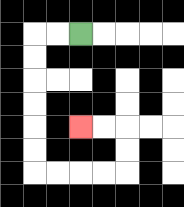{'start': '[3, 1]', 'end': '[3, 5]', 'path_directions': 'L,L,D,D,D,D,D,D,R,R,R,R,U,U,L,L', 'path_coordinates': '[[3, 1], [2, 1], [1, 1], [1, 2], [1, 3], [1, 4], [1, 5], [1, 6], [1, 7], [2, 7], [3, 7], [4, 7], [5, 7], [5, 6], [5, 5], [4, 5], [3, 5]]'}